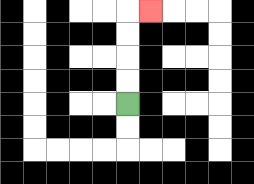{'start': '[5, 4]', 'end': '[6, 0]', 'path_directions': 'U,U,U,U,R', 'path_coordinates': '[[5, 4], [5, 3], [5, 2], [5, 1], [5, 0], [6, 0]]'}